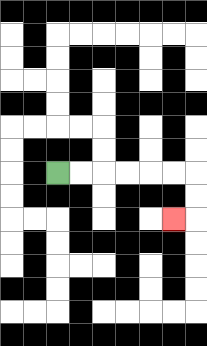{'start': '[2, 7]', 'end': '[7, 9]', 'path_directions': 'R,R,R,R,R,R,D,D,L', 'path_coordinates': '[[2, 7], [3, 7], [4, 7], [5, 7], [6, 7], [7, 7], [8, 7], [8, 8], [8, 9], [7, 9]]'}